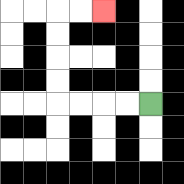{'start': '[6, 4]', 'end': '[4, 0]', 'path_directions': 'L,L,L,L,U,U,U,U,R,R', 'path_coordinates': '[[6, 4], [5, 4], [4, 4], [3, 4], [2, 4], [2, 3], [2, 2], [2, 1], [2, 0], [3, 0], [4, 0]]'}